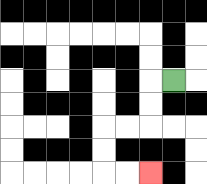{'start': '[7, 3]', 'end': '[6, 7]', 'path_directions': 'L,D,D,L,L,D,D,R,R', 'path_coordinates': '[[7, 3], [6, 3], [6, 4], [6, 5], [5, 5], [4, 5], [4, 6], [4, 7], [5, 7], [6, 7]]'}